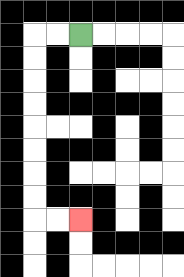{'start': '[3, 1]', 'end': '[3, 9]', 'path_directions': 'L,L,D,D,D,D,D,D,D,D,R,R', 'path_coordinates': '[[3, 1], [2, 1], [1, 1], [1, 2], [1, 3], [1, 4], [1, 5], [1, 6], [1, 7], [1, 8], [1, 9], [2, 9], [3, 9]]'}